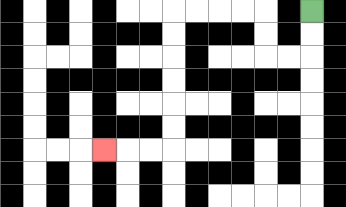{'start': '[13, 0]', 'end': '[4, 6]', 'path_directions': 'D,D,L,L,U,U,L,L,L,L,D,D,D,D,D,D,L,L,L', 'path_coordinates': '[[13, 0], [13, 1], [13, 2], [12, 2], [11, 2], [11, 1], [11, 0], [10, 0], [9, 0], [8, 0], [7, 0], [7, 1], [7, 2], [7, 3], [7, 4], [7, 5], [7, 6], [6, 6], [5, 6], [4, 6]]'}